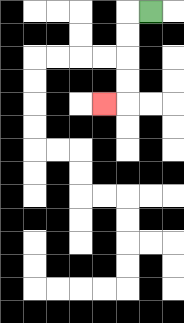{'start': '[6, 0]', 'end': '[4, 4]', 'path_directions': 'L,D,D,D,D,L', 'path_coordinates': '[[6, 0], [5, 0], [5, 1], [5, 2], [5, 3], [5, 4], [4, 4]]'}